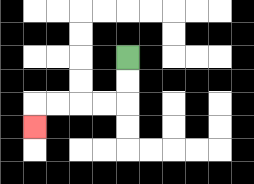{'start': '[5, 2]', 'end': '[1, 5]', 'path_directions': 'D,D,L,L,L,L,D', 'path_coordinates': '[[5, 2], [5, 3], [5, 4], [4, 4], [3, 4], [2, 4], [1, 4], [1, 5]]'}